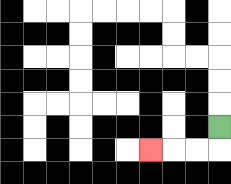{'start': '[9, 5]', 'end': '[6, 6]', 'path_directions': 'D,L,L,L', 'path_coordinates': '[[9, 5], [9, 6], [8, 6], [7, 6], [6, 6]]'}